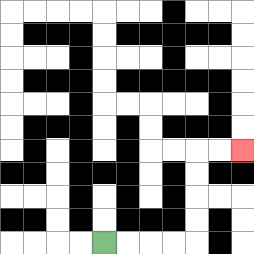{'start': '[4, 10]', 'end': '[10, 6]', 'path_directions': 'R,R,R,R,U,U,U,U,R,R', 'path_coordinates': '[[4, 10], [5, 10], [6, 10], [7, 10], [8, 10], [8, 9], [8, 8], [8, 7], [8, 6], [9, 6], [10, 6]]'}